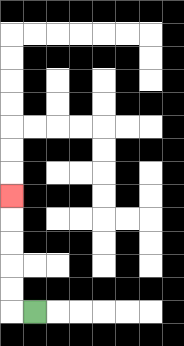{'start': '[1, 13]', 'end': '[0, 8]', 'path_directions': 'L,U,U,U,U,U', 'path_coordinates': '[[1, 13], [0, 13], [0, 12], [0, 11], [0, 10], [0, 9], [0, 8]]'}